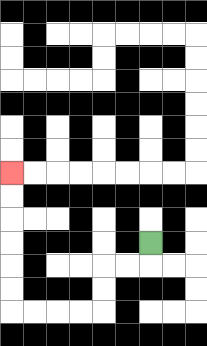{'start': '[6, 10]', 'end': '[0, 7]', 'path_directions': 'D,L,L,D,D,L,L,L,L,U,U,U,U,U,U', 'path_coordinates': '[[6, 10], [6, 11], [5, 11], [4, 11], [4, 12], [4, 13], [3, 13], [2, 13], [1, 13], [0, 13], [0, 12], [0, 11], [0, 10], [0, 9], [0, 8], [0, 7]]'}